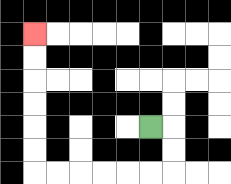{'start': '[6, 5]', 'end': '[1, 1]', 'path_directions': 'R,D,D,L,L,L,L,L,L,U,U,U,U,U,U', 'path_coordinates': '[[6, 5], [7, 5], [7, 6], [7, 7], [6, 7], [5, 7], [4, 7], [3, 7], [2, 7], [1, 7], [1, 6], [1, 5], [1, 4], [1, 3], [1, 2], [1, 1]]'}